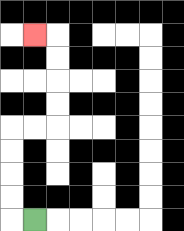{'start': '[1, 9]', 'end': '[1, 1]', 'path_directions': 'L,U,U,U,U,R,R,U,U,U,U,L', 'path_coordinates': '[[1, 9], [0, 9], [0, 8], [0, 7], [0, 6], [0, 5], [1, 5], [2, 5], [2, 4], [2, 3], [2, 2], [2, 1], [1, 1]]'}